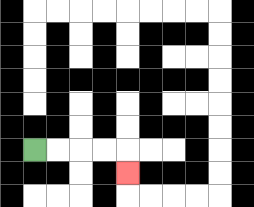{'start': '[1, 6]', 'end': '[5, 7]', 'path_directions': 'R,R,R,R,D', 'path_coordinates': '[[1, 6], [2, 6], [3, 6], [4, 6], [5, 6], [5, 7]]'}